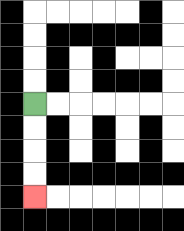{'start': '[1, 4]', 'end': '[1, 8]', 'path_directions': 'D,D,D,D', 'path_coordinates': '[[1, 4], [1, 5], [1, 6], [1, 7], [1, 8]]'}